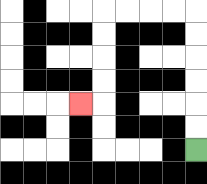{'start': '[8, 6]', 'end': '[3, 4]', 'path_directions': 'U,U,U,U,U,U,L,L,L,L,D,D,D,D,L', 'path_coordinates': '[[8, 6], [8, 5], [8, 4], [8, 3], [8, 2], [8, 1], [8, 0], [7, 0], [6, 0], [5, 0], [4, 0], [4, 1], [4, 2], [4, 3], [4, 4], [3, 4]]'}